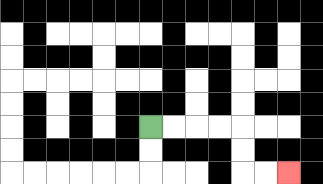{'start': '[6, 5]', 'end': '[12, 7]', 'path_directions': 'R,R,R,R,D,D,R,R', 'path_coordinates': '[[6, 5], [7, 5], [8, 5], [9, 5], [10, 5], [10, 6], [10, 7], [11, 7], [12, 7]]'}